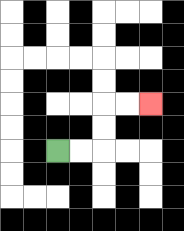{'start': '[2, 6]', 'end': '[6, 4]', 'path_directions': 'R,R,U,U,R,R', 'path_coordinates': '[[2, 6], [3, 6], [4, 6], [4, 5], [4, 4], [5, 4], [6, 4]]'}